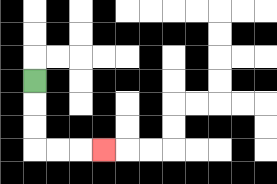{'start': '[1, 3]', 'end': '[4, 6]', 'path_directions': 'D,D,D,R,R,R', 'path_coordinates': '[[1, 3], [1, 4], [1, 5], [1, 6], [2, 6], [3, 6], [4, 6]]'}